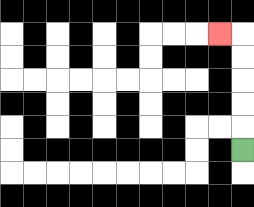{'start': '[10, 6]', 'end': '[9, 1]', 'path_directions': 'U,U,U,U,U,L', 'path_coordinates': '[[10, 6], [10, 5], [10, 4], [10, 3], [10, 2], [10, 1], [9, 1]]'}